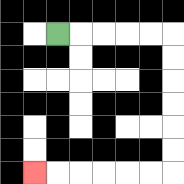{'start': '[2, 1]', 'end': '[1, 7]', 'path_directions': 'R,R,R,R,R,D,D,D,D,D,D,L,L,L,L,L,L', 'path_coordinates': '[[2, 1], [3, 1], [4, 1], [5, 1], [6, 1], [7, 1], [7, 2], [7, 3], [7, 4], [7, 5], [7, 6], [7, 7], [6, 7], [5, 7], [4, 7], [3, 7], [2, 7], [1, 7]]'}